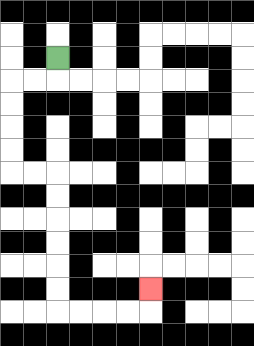{'start': '[2, 2]', 'end': '[6, 12]', 'path_directions': 'D,L,L,D,D,D,D,R,R,D,D,D,D,D,D,R,R,R,R,U', 'path_coordinates': '[[2, 2], [2, 3], [1, 3], [0, 3], [0, 4], [0, 5], [0, 6], [0, 7], [1, 7], [2, 7], [2, 8], [2, 9], [2, 10], [2, 11], [2, 12], [2, 13], [3, 13], [4, 13], [5, 13], [6, 13], [6, 12]]'}